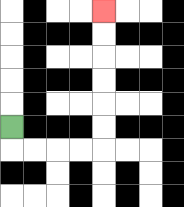{'start': '[0, 5]', 'end': '[4, 0]', 'path_directions': 'D,R,R,R,R,U,U,U,U,U,U', 'path_coordinates': '[[0, 5], [0, 6], [1, 6], [2, 6], [3, 6], [4, 6], [4, 5], [4, 4], [4, 3], [4, 2], [4, 1], [4, 0]]'}